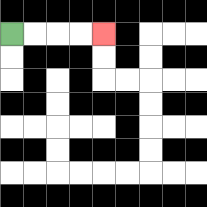{'start': '[0, 1]', 'end': '[4, 1]', 'path_directions': 'R,R,R,R', 'path_coordinates': '[[0, 1], [1, 1], [2, 1], [3, 1], [4, 1]]'}